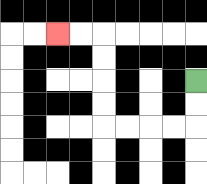{'start': '[8, 3]', 'end': '[2, 1]', 'path_directions': 'D,D,L,L,L,L,U,U,U,U,L,L', 'path_coordinates': '[[8, 3], [8, 4], [8, 5], [7, 5], [6, 5], [5, 5], [4, 5], [4, 4], [4, 3], [4, 2], [4, 1], [3, 1], [2, 1]]'}